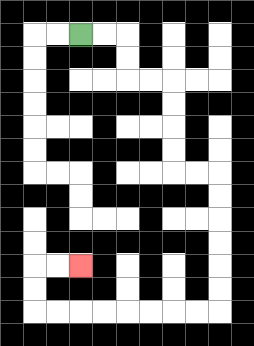{'start': '[3, 1]', 'end': '[3, 11]', 'path_directions': 'R,R,D,D,R,R,D,D,D,D,R,R,D,D,D,D,D,D,L,L,L,L,L,L,L,L,U,U,R,R', 'path_coordinates': '[[3, 1], [4, 1], [5, 1], [5, 2], [5, 3], [6, 3], [7, 3], [7, 4], [7, 5], [7, 6], [7, 7], [8, 7], [9, 7], [9, 8], [9, 9], [9, 10], [9, 11], [9, 12], [9, 13], [8, 13], [7, 13], [6, 13], [5, 13], [4, 13], [3, 13], [2, 13], [1, 13], [1, 12], [1, 11], [2, 11], [3, 11]]'}